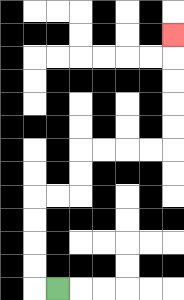{'start': '[2, 12]', 'end': '[7, 1]', 'path_directions': 'L,U,U,U,U,R,R,U,U,R,R,R,R,U,U,U,U,U', 'path_coordinates': '[[2, 12], [1, 12], [1, 11], [1, 10], [1, 9], [1, 8], [2, 8], [3, 8], [3, 7], [3, 6], [4, 6], [5, 6], [6, 6], [7, 6], [7, 5], [7, 4], [7, 3], [7, 2], [7, 1]]'}